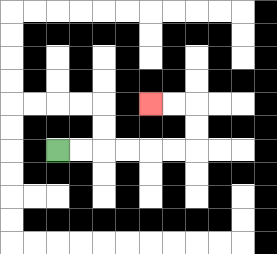{'start': '[2, 6]', 'end': '[6, 4]', 'path_directions': 'R,R,R,R,R,R,U,U,L,L', 'path_coordinates': '[[2, 6], [3, 6], [4, 6], [5, 6], [6, 6], [7, 6], [8, 6], [8, 5], [8, 4], [7, 4], [6, 4]]'}